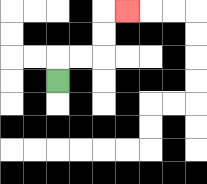{'start': '[2, 3]', 'end': '[5, 0]', 'path_directions': 'U,R,R,U,U,R', 'path_coordinates': '[[2, 3], [2, 2], [3, 2], [4, 2], [4, 1], [4, 0], [5, 0]]'}